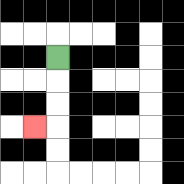{'start': '[2, 2]', 'end': '[1, 5]', 'path_directions': 'D,D,D,L', 'path_coordinates': '[[2, 2], [2, 3], [2, 4], [2, 5], [1, 5]]'}